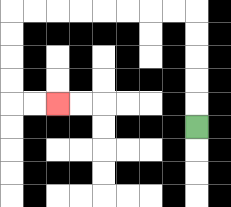{'start': '[8, 5]', 'end': '[2, 4]', 'path_directions': 'U,U,U,U,U,L,L,L,L,L,L,L,L,D,D,D,D,R,R', 'path_coordinates': '[[8, 5], [8, 4], [8, 3], [8, 2], [8, 1], [8, 0], [7, 0], [6, 0], [5, 0], [4, 0], [3, 0], [2, 0], [1, 0], [0, 0], [0, 1], [0, 2], [0, 3], [0, 4], [1, 4], [2, 4]]'}